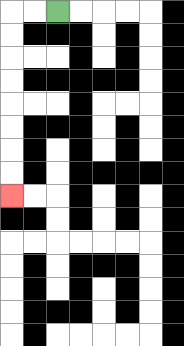{'start': '[2, 0]', 'end': '[0, 8]', 'path_directions': 'L,L,D,D,D,D,D,D,D,D', 'path_coordinates': '[[2, 0], [1, 0], [0, 0], [0, 1], [0, 2], [0, 3], [0, 4], [0, 5], [0, 6], [0, 7], [0, 8]]'}